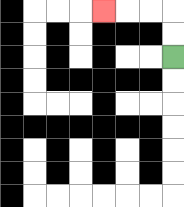{'start': '[7, 2]', 'end': '[4, 0]', 'path_directions': 'U,U,L,L,L', 'path_coordinates': '[[7, 2], [7, 1], [7, 0], [6, 0], [5, 0], [4, 0]]'}